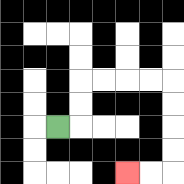{'start': '[2, 5]', 'end': '[5, 7]', 'path_directions': 'R,U,U,R,R,R,R,D,D,D,D,L,L', 'path_coordinates': '[[2, 5], [3, 5], [3, 4], [3, 3], [4, 3], [5, 3], [6, 3], [7, 3], [7, 4], [7, 5], [7, 6], [7, 7], [6, 7], [5, 7]]'}